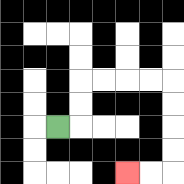{'start': '[2, 5]', 'end': '[5, 7]', 'path_directions': 'R,U,U,R,R,R,R,D,D,D,D,L,L', 'path_coordinates': '[[2, 5], [3, 5], [3, 4], [3, 3], [4, 3], [5, 3], [6, 3], [7, 3], [7, 4], [7, 5], [7, 6], [7, 7], [6, 7], [5, 7]]'}